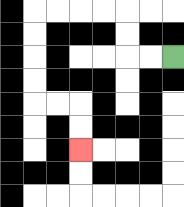{'start': '[7, 2]', 'end': '[3, 6]', 'path_directions': 'L,L,U,U,L,L,L,L,D,D,D,D,R,R,D,D', 'path_coordinates': '[[7, 2], [6, 2], [5, 2], [5, 1], [5, 0], [4, 0], [3, 0], [2, 0], [1, 0], [1, 1], [1, 2], [1, 3], [1, 4], [2, 4], [3, 4], [3, 5], [3, 6]]'}